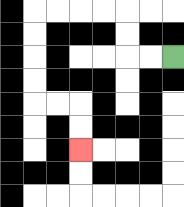{'start': '[7, 2]', 'end': '[3, 6]', 'path_directions': 'L,L,U,U,L,L,L,L,D,D,D,D,R,R,D,D', 'path_coordinates': '[[7, 2], [6, 2], [5, 2], [5, 1], [5, 0], [4, 0], [3, 0], [2, 0], [1, 0], [1, 1], [1, 2], [1, 3], [1, 4], [2, 4], [3, 4], [3, 5], [3, 6]]'}